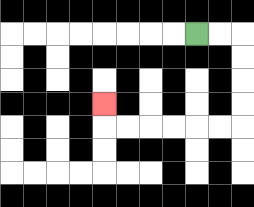{'start': '[8, 1]', 'end': '[4, 4]', 'path_directions': 'R,R,D,D,D,D,L,L,L,L,L,L,U', 'path_coordinates': '[[8, 1], [9, 1], [10, 1], [10, 2], [10, 3], [10, 4], [10, 5], [9, 5], [8, 5], [7, 5], [6, 5], [5, 5], [4, 5], [4, 4]]'}